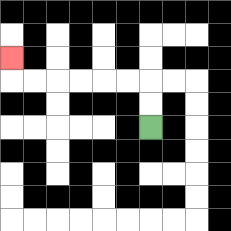{'start': '[6, 5]', 'end': '[0, 2]', 'path_directions': 'U,U,L,L,L,L,L,L,U', 'path_coordinates': '[[6, 5], [6, 4], [6, 3], [5, 3], [4, 3], [3, 3], [2, 3], [1, 3], [0, 3], [0, 2]]'}